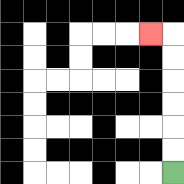{'start': '[7, 7]', 'end': '[6, 1]', 'path_directions': 'U,U,U,U,U,U,L', 'path_coordinates': '[[7, 7], [7, 6], [7, 5], [7, 4], [7, 3], [7, 2], [7, 1], [6, 1]]'}